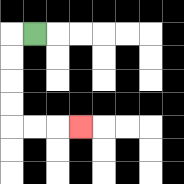{'start': '[1, 1]', 'end': '[3, 5]', 'path_directions': 'L,D,D,D,D,R,R,R', 'path_coordinates': '[[1, 1], [0, 1], [0, 2], [0, 3], [0, 4], [0, 5], [1, 5], [2, 5], [3, 5]]'}